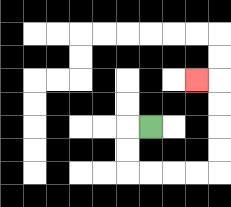{'start': '[6, 5]', 'end': '[8, 3]', 'path_directions': 'L,D,D,R,R,R,R,U,U,U,U,L', 'path_coordinates': '[[6, 5], [5, 5], [5, 6], [5, 7], [6, 7], [7, 7], [8, 7], [9, 7], [9, 6], [9, 5], [9, 4], [9, 3], [8, 3]]'}